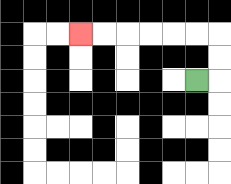{'start': '[8, 3]', 'end': '[3, 1]', 'path_directions': 'R,U,U,L,L,L,L,L,L', 'path_coordinates': '[[8, 3], [9, 3], [9, 2], [9, 1], [8, 1], [7, 1], [6, 1], [5, 1], [4, 1], [3, 1]]'}